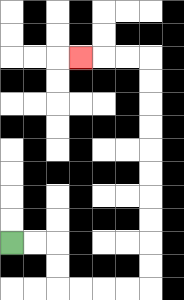{'start': '[0, 10]', 'end': '[3, 2]', 'path_directions': 'R,R,D,D,R,R,R,R,U,U,U,U,U,U,U,U,U,U,L,L,L', 'path_coordinates': '[[0, 10], [1, 10], [2, 10], [2, 11], [2, 12], [3, 12], [4, 12], [5, 12], [6, 12], [6, 11], [6, 10], [6, 9], [6, 8], [6, 7], [6, 6], [6, 5], [6, 4], [6, 3], [6, 2], [5, 2], [4, 2], [3, 2]]'}